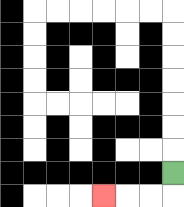{'start': '[7, 7]', 'end': '[4, 8]', 'path_directions': 'D,L,L,L', 'path_coordinates': '[[7, 7], [7, 8], [6, 8], [5, 8], [4, 8]]'}